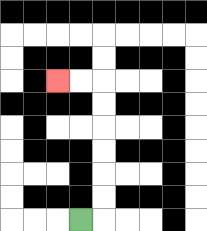{'start': '[3, 9]', 'end': '[2, 3]', 'path_directions': 'R,U,U,U,U,U,U,L,L', 'path_coordinates': '[[3, 9], [4, 9], [4, 8], [4, 7], [4, 6], [4, 5], [4, 4], [4, 3], [3, 3], [2, 3]]'}